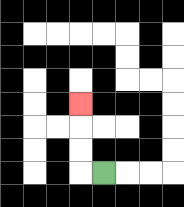{'start': '[4, 7]', 'end': '[3, 4]', 'path_directions': 'L,U,U,U', 'path_coordinates': '[[4, 7], [3, 7], [3, 6], [3, 5], [3, 4]]'}